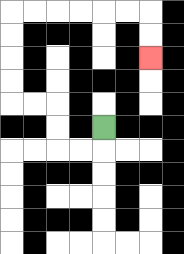{'start': '[4, 5]', 'end': '[6, 2]', 'path_directions': 'D,L,L,U,U,L,L,U,U,U,U,R,R,R,R,R,R,D,D', 'path_coordinates': '[[4, 5], [4, 6], [3, 6], [2, 6], [2, 5], [2, 4], [1, 4], [0, 4], [0, 3], [0, 2], [0, 1], [0, 0], [1, 0], [2, 0], [3, 0], [4, 0], [5, 0], [6, 0], [6, 1], [6, 2]]'}